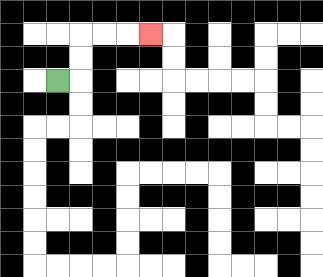{'start': '[2, 3]', 'end': '[6, 1]', 'path_directions': 'R,U,U,R,R,R', 'path_coordinates': '[[2, 3], [3, 3], [3, 2], [3, 1], [4, 1], [5, 1], [6, 1]]'}